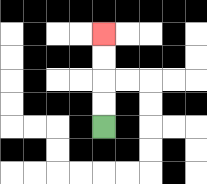{'start': '[4, 5]', 'end': '[4, 1]', 'path_directions': 'U,U,U,U', 'path_coordinates': '[[4, 5], [4, 4], [4, 3], [4, 2], [4, 1]]'}